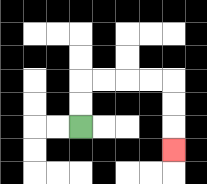{'start': '[3, 5]', 'end': '[7, 6]', 'path_directions': 'U,U,R,R,R,R,D,D,D', 'path_coordinates': '[[3, 5], [3, 4], [3, 3], [4, 3], [5, 3], [6, 3], [7, 3], [7, 4], [7, 5], [7, 6]]'}